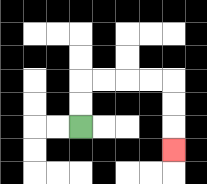{'start': '[3, 5]', 'end': '[7, 6]', 'path_directions': 'U,U,R,R,R,R,D,D,D', 'path_coordinates': '[[3, 5], [3, 4], [3, 3], [4, 3], [5, 3], [6, 3], [7, 3], [7, 4], [7, 5], [7, 6]]'}